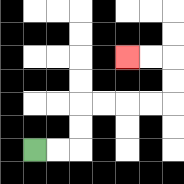{'start': '[1, 6]', 'end': '[5, 2]', 'path_directions': 'R,R,U,U,R,R,R,R,U,U,L,L', 'path_coordinates': '[[1, 6], [2, 6], [3, 6], [3, 5], [3, 4], [4, 4], [5, 4], [6, 4], [7, 4], [7, 3], [7, 2], [6, 2], [5, 2]]'}